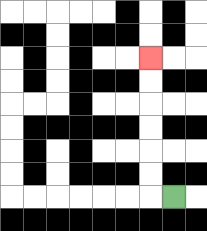{'start': '[7, 8]', 'end': '[6, 2]', 'path_directions': 'L,U,U,U,U,U,U', 'path_coordinates': '[[7, 8], [6, 8], [6, 7], [6, 6], [6, 5], [6, 4], [6, 3], [6, 2]]'}